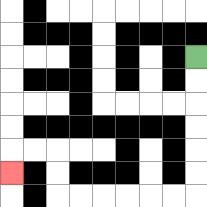{'start': '[8, 2]', 'end': '[0, 7]', 'path_directions': 'D,D,D,D,D,D,L,L,L,L,L,L,U,U,L,L,D', 'path_coordinates': '[[8, 2], [8, 3], [8, 4], [8, 5], [8, 6], [8, 7], [8, 8], [7, 8], [6, 8], [5, 8], [4, 8], [3, 8], [2, 8], [2, 7], [2, 6], [1, 6], [0, 6], [0, 7]]'}